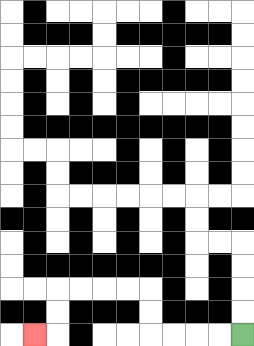{'start': '[10, 14]', 'end': '[1, 14]', 'path_directions': 'L,L,L,L,U,U,L,L,L,L,D,D,L', 'path_coordinates': '[[10, 14], [9, 14], [8, 14], [7, 14], [6, 14], [6, 13], [6, 12], [5, 12], [4, 12], [3, 12], [2, 12], [2, 13], [2, 14], [1, 14]]'}